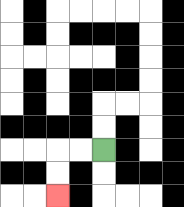{'start': '[4, 6]', 'end': '[2, 8]', 'path_directions': 'L,L,D,D', 'path_coordinates': '[[4, 6], [3, 6], [2, 6], [2, 7], [2, 8]]'}